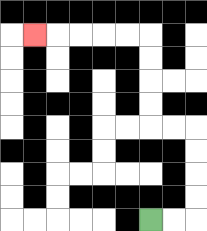{'start': '[6, 9]', 'end': '[1, 1]', 'path_directions': 'R,R,U,U,U,U,L,L,U,U,U,U,L,L,L,L,L', 'path_coordinates': '[[6, 9], [7, 9], [8, 9], [8, 8], [8, 7], [8, 6], [8, 5], [7, 5], [6, 5], [6, 4], [6, 3], [6, 2], [6, 1], [5, 1], [4, 1], [3, 1], [2, 1], [1, 1]]'}